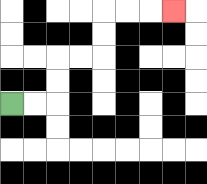{'start': '[0, 4]', 'end': '[7, 0]', 'path_directions': 'R,R,U,U,R,R,U,U,R,R,R', 'path_coordinates': '[[0, 4], [1, 4], [2, 4], [2, 3], [2, 2], [3, 2], [4, 2], [4, 1], [4, 0], [5, 0], [6, 0], [7, 0]]'}